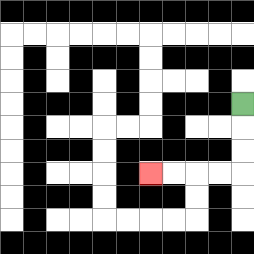{'start': '[10, 4]', 'end': '[6, 7]', 'path_directions': 'D,D,D,L,L,L,L', 'path_coordinates': '[[10, 4], [10, 5], [10, 6], [10, 7], [9, 7], [8, 7], [7, 7], [6, 7]]'}